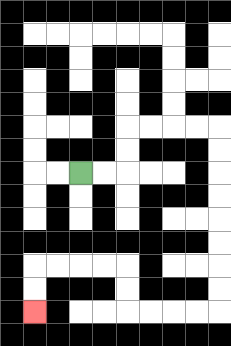{'start': '[3, 7]', 'end': '[1, 13]', 'path_directions': 'R,R,U,U,R,R,R,R,D,D,D,D,D,D,D,D,L,L,L,L,U,U,L,L,L,L,D,D', 'path_coordinates': '[[3, 7], [4, 7], [5, 7], [5, 6], [5, 5], [6, 5], [7, 5], [8, 5], [9, 5], [9, 6], [9, 7], [9, 8], [9, 9], [9, 10], [9, 11], [9, 12], [9, 13], [8, 13], [7, 13], [6, 13], [5, 13], [5, 12], [5, 11], [4, 11], [3, 11], [2, 11], [1, 11], [1, 12], [1, 13]]'}